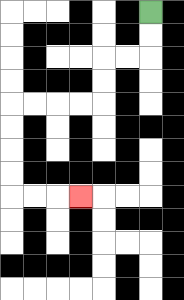{'start': '[6, 0]', 'end': '[3, 8]', 'path_directions': 'D,D,L,L,D,D,L,L,L,L,D,D,D,D,R,R,R', 'path_coordinates': '[[6, 0], [6, 1], [6, 2], [5, 2], [4, 2], [4, 3], [4, 4], [3, 4], [2, 4], [1, 4], [0, 4], [0, 5], [0, 6], [0, 7], [0, 8], [1, 8], [2, 8], [3, 8]]'}